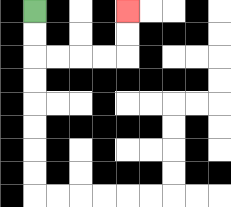{'start': '[1, 0]', 'end': '[5, 0]', 'path_directions': 'D,D,R,R,R,R,U,U', 'path_coordinates': '[[1, 0], [1, 1], [1, 2], [2, 2], [3, 2], [4, 2], [5, 2], [5, 1], [5, 0]]'}